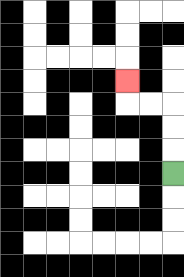{'start': '[7, 7]', 'end': '[5, 3]', 'path_directions': 'U,U,U,L,L,U', 'path_coordinates': '[[7, 7], [7, 6], [7, 5], [7, 4], [6, 4], [5, 4], [5, 3]]'}